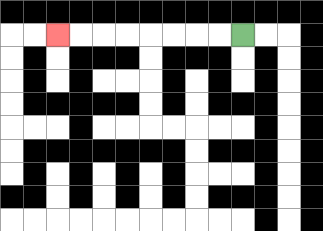{'start': '[10, 1]', 'end': '[2, 1]', 'path_directions': 'L,L,L,L,L,L,L,L', 'path_coordinates': '[[10, 1], [9, 1], [8, 1], [7, 1], [6, 1], [5, 1], [4, 1], [3, 1], [2, 1]]'}